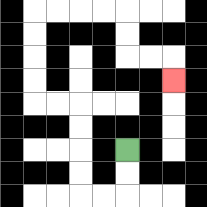{'start': '[5, 6]', 'end': '[7, 3]', 'path_directions': 'D,D,L,L,U,U,U,U,L,L,U,U,U,U,R,R,R,R,D,D,R,R,D', 'path_coordinates': '[[5, 6], [5, 7], [5, 8], [4, 8], [3, 8], [3, 7], [3, 6], [3, 5], [3, 4], [2, 4], [1, 4], [1, 3], [1, 2], [1, 1], [1, 0], [2, 0], [3, 0], [4, 0], [5, 0], [5, 1], [5, 2], [6, 2], [7, 2], [7, 3]]'}